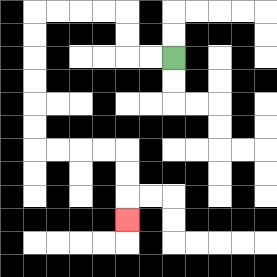{'start': '[7, 2]', 'end': '[5, 9]', 'path_directions': 'L,L,U,U,L,L,L,L,D,D,D,D,D,D,R,R,R,R,D,D,D', 'path_coordinates': '[[7, 2], [6, 2], [5, 2], [5, 1], [5, 0], [4, 0], [3, 0], [2, 0], [1, 0], [1, 1], [1, 2], [1, 3], [1, 4], [1, 5], [1, 6], [2, 6], [3, 6], [4, 6], [5, 6], [5, 7], [5, 8], [5, 9]]'}